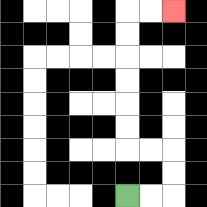{'start': '[5, 8]', 'end': '[7, 0]', 'path_directions': 'R,R,U,U,L,L,U,U,U,U,U,U,R,R', 'path_coordinates': '[[5, 8], [6, 8], [7, 8], [7, 7], [7, 6], [6, 6], [5, 6], [5, 5], [5, 4], [5, 3], [5, 2], [5, 1], [5, 0], [6, 0], [7, 0]]'}